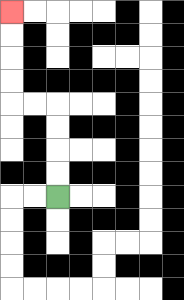{'start': '[2, 8]', 'end': '[0, 0]', 'path_directions': 'U,U,U,U,L,L,U,U,U,U', 'path_coordinates': '[[2, 8], [2, 7], [2, 6], [2, 5], [2, 4], [1, 4], [0, 4], [0, 3], [0, 2], [0, 1], [0, 0]]'}